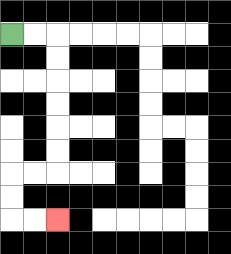{'start': '[0, 1]', 'end': '[2, 9]', 'path_directions': 'R,R,D,D,D,D,D,D,L,L,D,D,R,R', 'path_coordinates': '[[0, 1], [1, 1], [2, 1], [2, 2], [2, 3], [2, 4], [2, 5], [2, 6], [2, 7], [1, 7], [0, 7], [0, 8], [0, 9], [1, 9], [2, 9]]'}